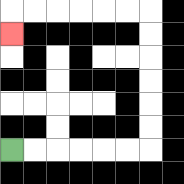{'start': '[0, 6]', 'end': '[0, 1]', 'path_directions': 'R,R,R,R,R,R,U,U,U,U,U,U,L,L,L,L,L,L,D', 'path_coordinates': '[[0, 6], [1, 6], [2, 6], [3, 6], [4, 6], [5, 6], [6, 6], [6, 5], [6, 4], [6, 3], [6, 2], [6, 1], [6, 0], [5, 0], [4, 0], [3, 0], [2, 0], [1, 0], [0, 0], [0, 1]]'}